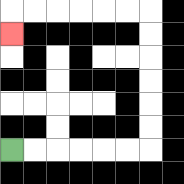{'start': '[0, 6]', 'end': '[0, 1]', 'path_directions': 'R,R,R,R,R,R,U,U,U,U,U,U,L,L,L,L,L,L,D', 'path_coordinates': '[[0, 6], [1, 6], [2, 6], [3, 6], [4, 6], [5, 6], [6, 6], [6, 5], [6, 4], [6, 3], [6, 2], [6, 1], [6, 0], [5, 0], [4, 0], [3, 0], [2, 0], [1, 0], [0, 0], [0, 1]]'}